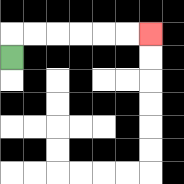{'start': '[0, 2]', 'end': '[6, 1]', 'path_directions': 'U,R,R,R,R,R,R', 'path_coordinates': '[[0, 2], [0, 1], [1, 1], [2, 1], [3, 1], [4, 1], [5, 1], [6, 1]]'}